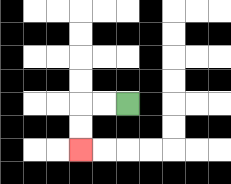{'start': '[5, 4]', 'end': '[3, 6]', 'path_directions': 'L,L,D,D', 'path_coordinates': '[[5, 4], [4, 4], [3, 4], [3, 5], [3, 6]]'}